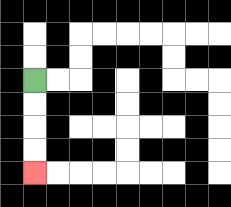{'start': '[1, 3]', 'end': '[1, 7]', 'path_directions': 'D,D,D,D', 'path_coordinates': '[[1, 3], [1, 4], [1, 5], [1, 6], [1, 7]]'}